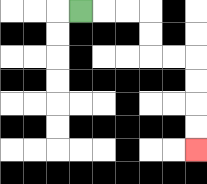{'start': '[3, 0]', 'end': '[8, 6]', 'path_directions': 'R,R,R,D,D,R,R,D,D,D,D', 'path_coordinates': '[[3, 0], [4, 0], [5, 0], [6, 0], [6, 1], [6, 2], [7, 2], [8, 2], [8, 3], [8, 4], [8, 5], [8, 6]]'}